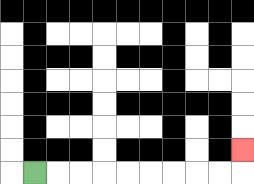{'start': '[1, 7]', 'end': '[10, 6]', 'path_directions': 'R,R,R,R,R,R,R,R,R,U', 'path_coordinates': '[[1, 7], [2, 7], [3, 7], [4, 7], [5, 7], [6, 7], [7, 7], [8, 7], [9, 7], [10, 7], [10, 6]]'}